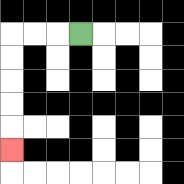{'start': '[3, 1]', 'end': '[0, 6]', 'path_directions': 'L,L,L,D,D,D,D,D', 'path_coordinates': '[[3, 1], [2, 1], [1, 1], [0, 1], [0, 2], [0, 3], [0, 4], [0, 5], [0, 6]]'}